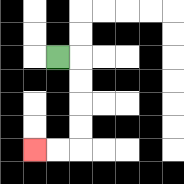{'start': '[2, 2]', 'end': '[1, 6]', 'path_directions': 'R,D,D,D,D,L,L', 'path_coordinates': '[[2, 2], [3, 2], [3, 3], [3, 4], [3, 5], [3, 6], [2, 6], [1, 6]]'}